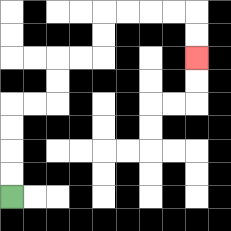{'start': '[0, 8]', 'end': '[8, 2]', 'path_directions': 'U,U,U,U,R,R,U,U,R,R,U,U,R,R,R,R,D,D', 'path_coordinates': '[[0, 8], [0, 7], [0, 6], [0, 5], [0, 4], [1, 4], [2, 4], [2, 3], [2, 2], [3, 2], [4, 2], [4, 1], [4, 0], [5, 0], [6, 0], [7, 0], [8, 0], [8, 1], [8, 2]]'}